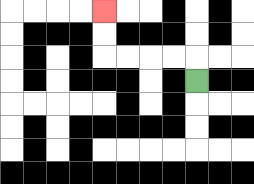{'start': '[8, 3]', 'end': '[4, 0]', 'path_directions': 'U,L,L,L,L,U,U', 'path_coordinates': '[[8, 3], [8, 2], [7, 2], [6, 2], [5, 2], [4, 2], [4, 1], [4, 0]]'}